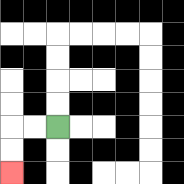{'start': '[2, 5]', 'end': '[0, 7]', 'path_directions': 'L,L,D,D', 'path_coordinates': '[[2, 5], [1, 5], [0, 5], [0, 6], [0, 7]]'}